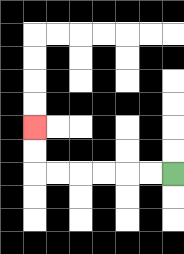{'start': '[7, 7]', 'end': '[1, 5]', 'path_directions': 'L,L,L,L,L,L,U,U', 'path_coordinates': '[[7, 7], [6, 7], [5, 7], [4, 7], [3, 7], [2, 7], [1, 7], [1, 6], [1, 5]]'}